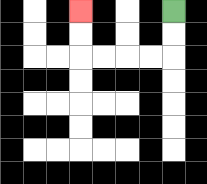{'start': '[7, 0]', 'end': '[3, 0]', 'path_directions': 'D,D,L,L,L,L,U,U', 'path_coordinates': '[[7, 0], [7, 1], [7, 2], [6, 2], [5, 2], [4, 2], [3, 2], [3, 1], [3, 0]]'}